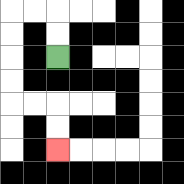{'start': '[2, 2]', 'end': '[2, 6]', 'path_directions': 'U,U,L,L,D,D,D,D,R,R,D,D', 'path_coordinates': '[[2, 2], [2, 1], [2, 0], [1, 0], [0, 0], [0, 1], [0, 2], [0, 3], [0, 4], [1, 4], [2, 4], [2, 5], [2, 6]]'}